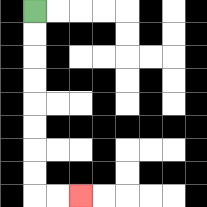{'start': '[1, 0]', 'end': '[3, 8]', 'path_directions': 'D,D,D,D,D,D,D,D,R,R', 'path_coordinates': '[[1, 0], [1, 1], [1, 2], [1, 3], [1, 4], [1, 5], [1, 6], [1, 7], [1, 8], [2, 8], [3, 8]]'}